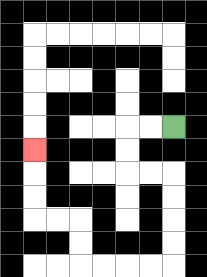{'start': '[7, 5]', 'end': '[1, 6]', 'path_directions': 'L,L,D,D,R,R,D,D,D,D,L,L,L,L,U,U,L,L,U,U,U', 'path_coordinates': '[[7, 5], [6, 5], [5, 5], [5, 6], [5, 7], [6, 7], [7, 7], [7, 8], [7, 9], [7, 10], [7, 11], [6, 11], [5, 11], [4, 11], [3, 11], [3, 10], [3, 9], [2, 9], [1, 9], [1, 8], [1, 7], [1, 6]]'}